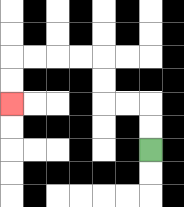{'start': '[6, 6]', 'end': '[0, 4]', 'path_directions': 'U,U,L,L,U,U,L,L,L,L,D,D', 'path_coordinates': '[[6, 6], [6, 5], [6, 4], [5, 4], [4, 4], [4, 3], [4, 2], [3, 2], [2, 2], [1, 2], [0, 2], [0, 3], [0, 4]]'}